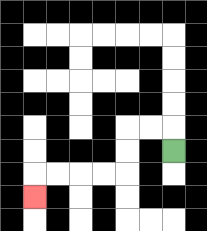{'start': '[7, 6]', 'end': '[1, 8]', 'path_directions': 'U,L,L,D,D,L,L,L,L,D', 'path_coordinates': '[[7, 6], [7, 5], [6, 5], [5, 5], [5, 6], [5, 7], [4, 7], [3, 7], [2, 7], [1, 7], [1, 8]]'}